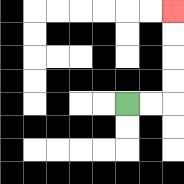{'start': '[5, 4]', 'end': '[7, 0]', 'path_directions': 'R,R,U,U,U,U', 'path_coordinates': '[[5, 4], [6, 4], [7, 4], [7, 3], [7, 2], [7, 1], [7, 0]]'}